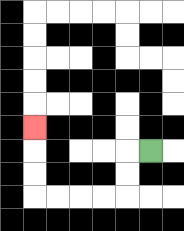{'start': '[6, 6]', 'end': '[1, 5]', 'path_directions': 'L,D,D,L,L,L,L,U,U,U', 'path_coordinates': '[[6, 6], [5, 6], [5, 7], [5, 8], [4, 8], [3, 8], [2, 8], [1, 8], [1, 7], [1, 6], [1, 5]]'}